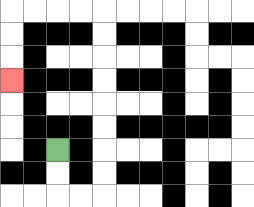{'start': '[2, 6]', 'end': '[0, 3]', 'path_directions': 'D,D,R,R,U,U,U,U,U,U,U,U,L,L,L,L,D,D,D', 'path_coordinates': '[[2, 6], [2, 7], [2, 8], [3, 8], [4, 8], [4, 7], [4, 6], [4, 5], [4, 4], [4, 3], [4, 2], [4, 1], [4, 0], [3, 0], [2, 0], [1, 0], [0, 0], [0, 1], [0, 2], [0, 3]]'}